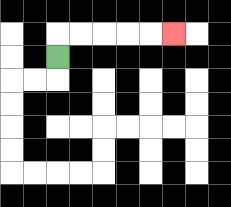{'start': '[2, 2]', 'end': '[7, 1]', 'path_directions': 'U,R,R,R,R,R', 'path_coordinates': '[[2, 2], [2, 1], [3, 1], [4, 1], [5, 1], [6, 1], [7, 1]]'}